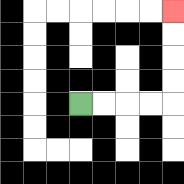{'start': '[3, 4]', 'end': '[7, 0]', 'path_directions': 'R,R,R,R,U,U,U,U', 'path_coordinates': '[[3, 4], [4, 4], [5, 4], [6, 4], [7, 4], [7, 3], [7, 2], [7, 1], [7, 0]]'}